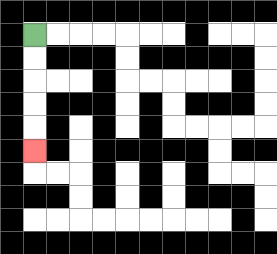{'start': '[1, 1]', 'end': '[1, 6]', 'path_directions': 'D,D,D,D,D', 'path_coordinates': '[[1, 1], [1, 2], [1, 3], [1, 4], [1, 5], [1, 6]]'}